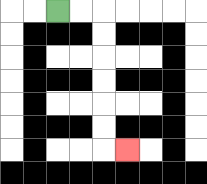{'start': '[2, 0]', 'end': '[5, 6]', 'path_directions': 'R,R,D,D,D,D,D,D,R', 'path_coordinates': '[[2, 0], [3, 0], [4, 0], [4, 1], [4, 2], [4, 3], [4, 4], [4, 5], [4, 6], [5, 6]]'}